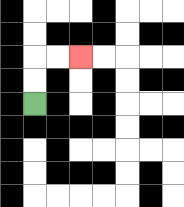{'start': '[1, 4]', 'end': '[3, 2]', 'path_directions': 'U,U,R,R', 'path_coordinates': '[[1, 4], [1, 3], [1, 2], [2, 2], [3, 2]]'}